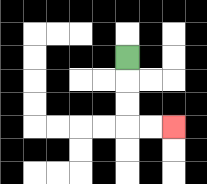{'start': '[5, 2]', 'end': '[7, 5]', 'path_directions': 'D,D,D,R,R', 'path_coordinates': '[[5, 2], [5, 3], [5, 4], [5, 5], [6, 5], [7, 5]]'}